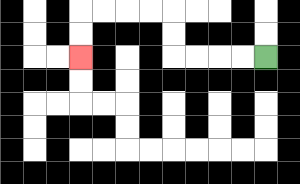{'start': '[11, 2]', 'end': '[3, 2]', 'path_directions': 'L,L,L,L,U,U,L,L,L,L,D,D', 'path_coordinates': '[[11, 2], [10, 2], [9, 2], [8, 2], [7, 2], [7, 1], [7, 0], [6, 0], [5, 0], [4, 0], [3, 0], [3, 1], [3, 2]]'}